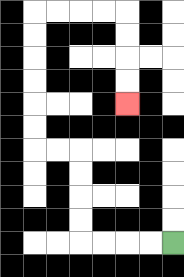{'start': '[7, 10]', 'end': '[5, 4]', 'path_directions': 'L,L,L,L,U,U,U,U,L,L,U,U,U,U,U,U,R,R,R,R,D,D,D,D', 'path_coordinates': '[[7, 10], [6, 10], [5, 10], [4, 10], [3, 10], [3, 9], [3, 8], [3, 7], [3, 6], [2, 6], [1, 6], [1, 5], [1, 4], [1, 3], [1, 2], [1, 1], [1, 0], [2, 0], [3, 0], [4, 0], [5, 0], [5, 1], [5, 2], [5, 3], [5, 4]]'}